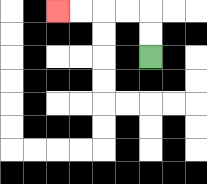{'start': '[6, 2]', 'end': '[2, 0]', 'path_directions': 'U,U,L,L,L,L', 'path_coordinates': '[[6, 2], [6, 1], [6, 0], [5, 0], [4, 0], [3, 0], [2, 0]]'}